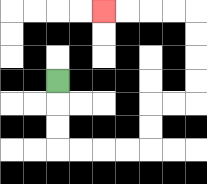{'start': '[2, 3]', 'end': '[4, 0]', 'path_directions': 'D,D,D,R,R,R,R,U,U,R,R,U,U,U,U,L,L,L,L', 'path_coordinates': '[[2, 3], [2, 4], [2, 5], [2, 6], [3, 6], [4, 6], [5, 6], [6, 6], [6, 5], [6, 4], [7, 4], [8, 4], [8, 3], [8, 2], [8, 1], [8, 0], [7, 0], [6, 0], [5, 0], [4, 0]]'}